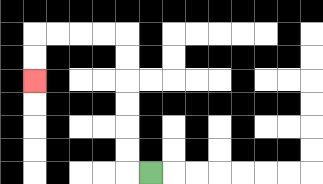{'start': '[6, 7]', 'end': '[1, 3]', 'path_directions': 'L,U,U,U,U,U,U,L,L,L,L,D,D', 'path_coordinates': '[[6, 7], [5, 7], [5, 6], [5, 5], [5, 4], [5, 3], [5, 2], [5, 1], [4, 1], [3, 1], [2, 1], [1, 1], [1, 2], [1, 3]]'}